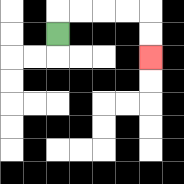{'start': '[2, 1]', 'end': '[6, 2]', 'path_directions': 'U,R,R,R,R,D,D', 'path_coordinates': '[[2, 1], [2, 0], [3, 0], [4, 0], [5, 0], [6, 0], [6, 1], [6, 2]]'}